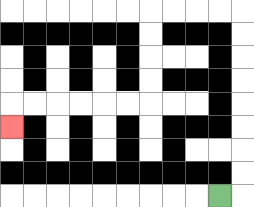{'start': '[9, 8]', 'end': '[0, 5]', 'path_directions': 'R,U,U,U,U,U,U,U,U,L,L,L,L,D,D,D,D,L,L,L,L,L,L,D', 'path_coordinates': '[[9, 8], [10, 8], [10, 7], [10, 6], [10, 5], [10, 4], [10, 3], [10, 2], [10, 1], [10, 0], [9, 0], [8, 0], [7, 0], [6, 0], [6, 1], [6, 2], [6, 3], [6, 4], [5, 4], [4, 4], [3, 4], [2, 4], [1, 4], [0, 4], [0, 5]]'}